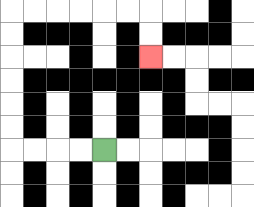{'start': '[4, 6]', 'end': '[6, 2]', 'path_directions': 'L,L,L,L,U,U,U,U,U,U,R,R,R,R,R,R,D,D', 'path_coordinates': '[[4, 6], [3, 6], [2, 6], [1, 6], [0, 6], [0, 5], [0, 4], [0, 3], [0, 2], [0, 1], [0, 0], [1, 0], [2, 0], [3, 0], [4, 0], [5, 0], [6, 0], [6, 1], [6, 2]]'}